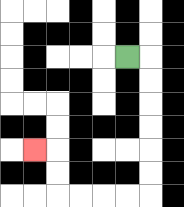{'start': '[5, 2]', 'end': '[1, 6]', 'path_directions': 'R,D,D,D,D,D,D,L,L,L,L,U,U,L', 'path_coordinates': '[[5, 2], [6, 2], [6, 3], [6, 4], [6, 5], [6, 6], [6, 7], [6, 8], [5, 8], [4, 8], [3, 8], [2, 8], [2, 7], [2, 6], [1, 6]]'}